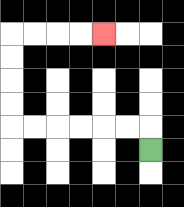{'start': '[6, 6]', 'end': '[4, 1]', 'path_directions': 'U,L,L,L,L,L,L,U,U,U,U,R,R,R,R', 'path_coordinates': '[[6, 6], [6, 5], [5, 5], [4, 5], [3, 5], [2, 5], [1, 5], [0, 5], [0, 4], [0, 3], [0, 2], [0, 1], [1, 1], [2, 1], [3, 1], [4, 1]]'}